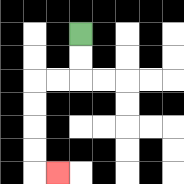{'start': '[3, 1]', 'end': '[2, 7]', 'path_directions': 'D,D,L,L,D,D,D,D,R', 'path_coordinates': '[[3, 1], [3, 2], [3, 3], [2, 3], [1, 3], [1, 4], [1, 5], [1, 6], [1, 7], [2, 7]]'}